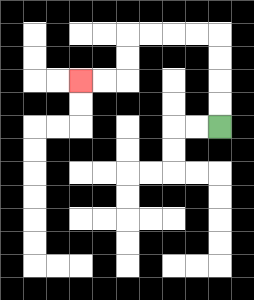{'start': '[9, 5]', 'end': '[3, 3]', 'path_directions': 'U,U,U,U,L,L,L,L,D,D,L,L', 'path_coordinates': '[[9, 5], [9, 4], [9, 3], [9, 2], [9, 1], [8, 1], [7, 1], [6, 1], [5, 1], [5, 2], [5, 3], [4, 3], [3, 3]]'}